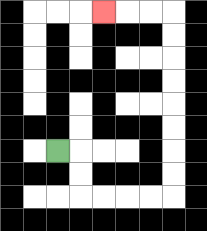{'start': '[2, 6]', 'end': '[4, 0]', 'path_directions': 'R,D,D,R,R,R,R,U,U,U,U,U,U,U,U,L,L,L', 'path_coordinates': '[[2, 6], [3, 6], [3, 7], [3, 8], [4, 8], [5, 8], [6, 8], [7, 8], [7, 7], [7, 6], [7, 5], [7, 4], [7, 3], [7, 2], [7, 1], [7, 0], [6, 0], [5, 0], [4, 0]]'}